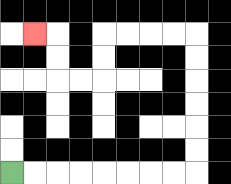{'start': '[0, 7]', 'end': '[1, 1]', 'path_directions': 'R,R,R,R,R,R,R,R,U,U,U,U,U,U,L,L,L,L,D,D,L,L,U,U,L', 'path_coordinates': '[[0, 7], [1, 7], [2, 7], [3, 7], [4, 7], [5, 7], [6, 7], [7, 7], [8, 7], [8, 6], [8, 5], [8, 4], [8, 3], [8, 2], [8, 1], [7, 1], [6, 1], [5, 1], [4, 1], [4, 2], [4, 3], [3, 3], [2, 3], [2, 2], [2, 1], [1, 1]]'}